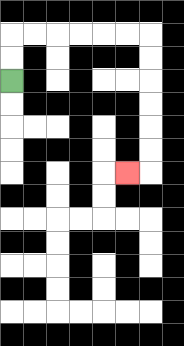{'start': '[0, 3]', 'end': '[5, 7]', 'path_directions': 'U,U,R,R,R,R,R,R,D,D,D,D,D,D,L', 'path_coordinates': '[[0, 3], [0, 2], [0, 1], [1, 1], [2, 1], [3, 1], [4, 1], [5, 1], [6, 1], [6, 2], [6, 3], [6, 4], [6, 5], [6, 6], [6, 7], [5, 7]]'}